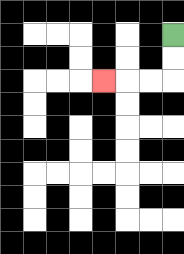{'start': '[7, 1]', 'end': '[4, 3]', 'path_directions': 'D,D,L,L,L', 'path_coordinates': '[[7, 1], [7, 2], [7, 3], [6, 3], [5, 3], [4, 3]]'}